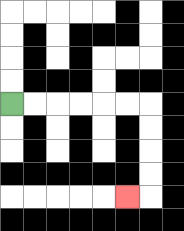{'start': '[0, 4]', 'end': '[5, 8]', 'path_directions': 'R,R,R,R,R,R,D,D,D,D,L', 'path_coordinates': '[[0, 4], [1, 4], [2, 4], [3, 4], [4, 4], [5, 4], [6, 4], [6, 5], [6, 6], [6, 7], [6, 8], [5, 8]]'}